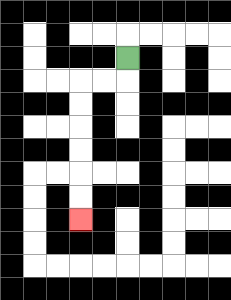{'start': '[5, 2]', 'end': '[3, 9]', 'path_directions': 'D,L,L,D,D,D,D,D,D', 'path_coordinates': '[[5, 2], [5, 3], [4, 3], [3, 3], [3, 4], [3, 5], [3, 6], [3, 7], [3, 8], [3, 9]]'}